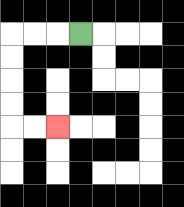{'start': '[3, 1]', 'end': '[2, 5]', 'path_directions': 'L,L,L,D,D,D,D,R,R', 'path_coordinates': '[[3, 1], [2, 1], [1, 1], [0, 1], [0, 2], [0, 3], [0, 4], [0, 5], [1, 5], [2, 5]]'}